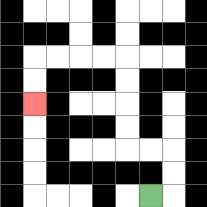{'start': '[6, 8]', 'end': '[1, 4]', 'path_directions': 'R,U,U,L,L,U,U,U,U,L,L,L,L,D,D', 'path_coordinates': '[[6, 8], [7, 8], [7, 7], [7, 6], [6, 6], [5, 6], [5, 5], [5, 4], [5, 3], [5, 2], [4, 2], [3, 2], [2, 2], [1, 2], [1, 3], [1, 4]]'}